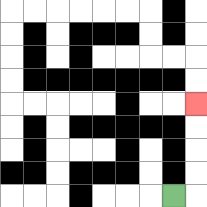{'start': '[7, 8]', 'end': '[8, 4]', 'path_directions': 'R,U,U,U,U', 'path_coordinates': '[[7, 8], [8, 8], [8, 7], [8, 6], [8, 5], [8, 4]]'}